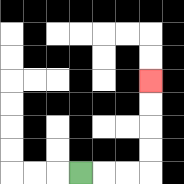{'start': '[3, 7]', 'end': '[6, 3]', 'path_directions': 'R,R,R,U,U,U,U', 'path_coordinates': '[[3, 7], [4, 7], [5, 7], [6, 7], [6, 6], [6, 5], [6, 4], [6, 3]]'}